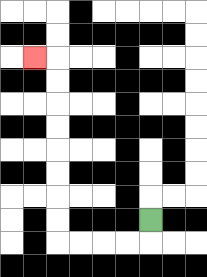{'start': '[6, 9]', 'end': '[1, 2]', 'path_directions': 'D,L,L,L,L,U,U,U,U,U,U,U,U,L', 'path_coordinates': '[[6, 9], [6, 10], [5, 10], [4, 10], [3, 10], [2, 10], [2, 9], [2, 8], [2, 7], [2, 6], [2, 5], [2, 4], [2, 3], [2, 2], [1, 2]]'}